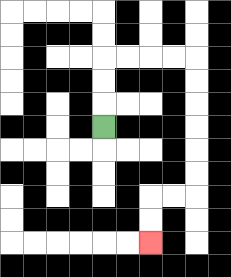{'start': '[4, 5]', 'end': '[6, 10]', 'path_directions': 'U,U,U,R,R,R,R,D,D,D,D,D,D,L,L,D,D', 'path_coordinates': '[[4, 5], [4, 4], [4, 3], [4, 2], [5, 2], [6, 2], [7, 2], [8, 2], [8, 3], [8, 4], [8, 5], [8, 6], [8, 7], [8, 8], [7, 8], [6, 8], [6, 9], [6, 10]]'}